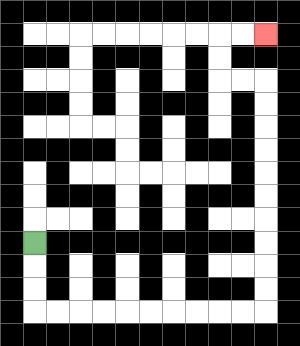{'start': '[1, 10]', 'end': '[11, 1]', 'path_directions': 'D,D,D,R,R,R,R,R,R,R,R,R,R,U,U,U,U,U,U,U,U,U,U,L,L,U,U,R,R', 'path_coordinates': '[[1, 10], [1, 11], [1, 12], [1, 13], [2, 13], [3, 13], [4, 13], [5, 13], [6, 13], [7, 13], [8, 13], [9, 13], [10, 13], [11, 13], [11, 12], [11, 11], [11, 10], [11, 9], [11, 8], [11, 7], [11, 6], [11, 5], [11, 4], [11, 3], [10, 3], [9, 3], [9, 2], [9, 1], [10, 1], [11, 1]]'}